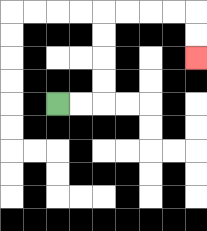{'start': '[2, 4]', 'end': '[8, 2]', 'path_directions': 'R,R,U,U,U,U,R,R,R,R,D,D', 'path_coordinates': '[[2, 4], [3, 4], [4, 4], [4, 3], [4, 2], [4, 1], [4, 0], [5, 0], [6, 0], [7, 0], [8, 0], [8, 1], [8, 2]]'}